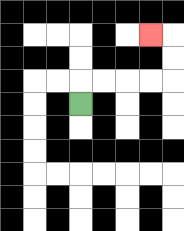{'start': '[3, 4]', 'end': '[6, 1]', 'path_directions': 'U,R,R,R,R,U,U,L', 'path_coordinates': '[[3, 4], [3, 3], [4, 3], [5, 3], [6, 3], [7, 3], [7, 2], [7, 1], [6, 1]]'}